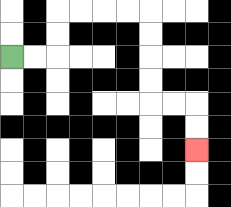{'start': '[0, 2]', 'end': '[8, 6]', 'path_directions': 'R,R,U,U,R,R,R,R,D,D,D,D,R,R,D,D', 'path_coordinates': '[[0, 2], [1, 2], [2, 2], [2, 1], [2, 0], [3, 0], [4, 0], [5, 0], [6, 0], [6, 1], [6, 2], [6, 3], [6, 4], [7, 4], [8, 4], [8, 5], [8, 6]]'}